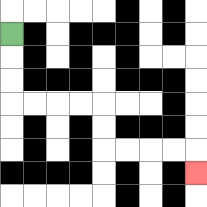{'start': '[0, 1]', 'end': '[8, 7]', 'path_directions': 'D,D,D,R,R,R,R,D,D,R,R,R,R,D', 'path_coordinates': '[[0, 1], [0, 2], [0, 3], [0, 4], [1, 4], [2, 4], [3, 4], [4, 4], [4, 5], [4, 6], [5, 6], [6, 6], [7, 6], [8, 6], [8, 7]]'}